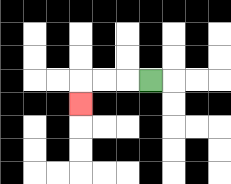{'start': '[6, 3]', 'end': '[3, 4]', 'path_directions': 'L,L,L,D', 'path_coordinates': '[[6, 3], [5, 3], [4, 3], [3, 3], [3, 4]]'}